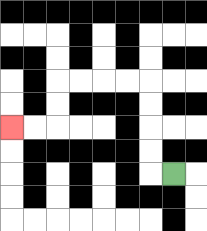{'start': '[7, 7]', 'end': '[0, 5]', 'path_directions': 'L,U,U,U,U,L,L,L,L,D,D,L,L', 'path_coordinates': '[[7, 7], [6, 7], [6, 6], [6, 5], [6, 4], [6, 3], [5, 3], [4, 3], [3, 3], [2, 3], [2, 4], [2, 5], [1, 5], [0, 5]]'}